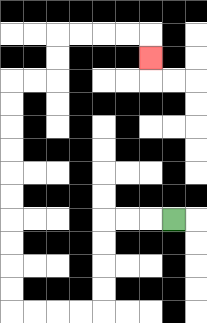{'start': '[7, 9]', 'end': '[6, 2]', 'path_directions': 'L,L,L,D,D,D,D,L,L,L,L,U,U,U,U,U,U,U,U,U,U,R,R,U,U,R,R,R,R,D', 'path_coordinates': '[[7, 9], [6, 9], [5, 9], [4, 9], [4, 10], [4, 11], [4, 12], [4, 13], [3, 13], [2, 13], [1, 13], [0, 13], [0, 12], [0, 11], [0, 10], [0, 9], [0, 8], [0, 7], [0, 6], [0, 5], [0, 4], [0, 3], [1, 3], [2, 3], [2, 2], [2, 1], [3, 1], [4, 1], [5, 1], [6, 1], [6, 2]]'}